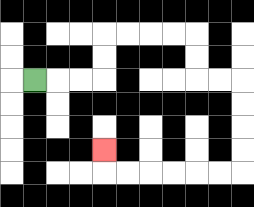{'start': '[1, 3]', 'end': '[4, 6]', 'path_directions': 'R,R,R,U,U,R,R,R,R,D,D,R,R,D,D,D,D,L,L,L,L,L,L,U', 'path_coordinates': '[[1, 3], [2, 3], [3, 3], [4, 3], [4, 2], [4, 1], [5, 1], [6, 1], [7, 1], [8, 1], [8, 2], [8, 3], [9, 3], [10, 3], [10, 4], [10, 5], [10, 6], [10, 7], [9, 7], [8, 7], [7, 7], [6, 7], [5, 7], [4, 7], [4, 6]]'}